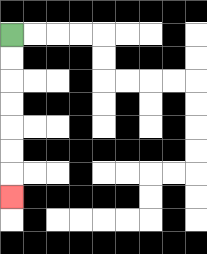{'start': '[0, 1]', 'end': '[0, 8]', 'path_directions': 'D,D,D,D,D,D,D', 'path_coordinates': '[[0, 1], [0, 2], [0, 3], [0, 4], [0, 5], [0, 6], [0, 7], [0, 8]]'}